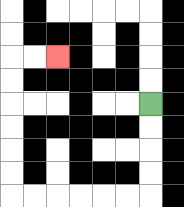{'start': '[6, 4]', 'end': '[2, 2]', 'path_directions': 'D,D,D,D,L,L,L,L,L,L,U,U,U,U,U,U,R,R', 'path_coordinates': '[[6, 4], [6, 5], [6, 6], [6, 7], [6, 8], [5, 8], [4, 8], [3, 8], [2, 8], [1, 8], [0, 8], [0, 7], [0, 6], [0, 5], [0, 4], [0, 3], [0, 2], [1, 2], [2, 2]]'}